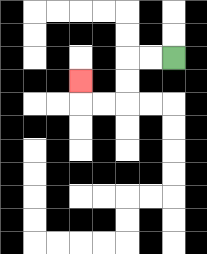{'start': '[7, 2]', 'end': '[3, 3]', 'path_directions': 'L,L,D,D,L,L,U', 'path_coordinates': '[[7, 2], [6, 2], [5, 2], [5, 3], [5, 4], [4, 4], [3, 4], [3, 3]]'}